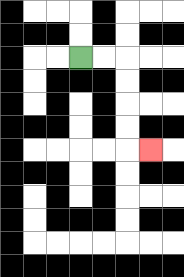{'start': '[3, 2]', 'end': '[6, 6]', 'path_directions': 'R,R,D,D,D,D,R', 'path_coordinates': '[[3, 2], [4, 2], [5, 2], [5, 3], [5, 4], [5, 5], [5, 6], [6, 6]]'}